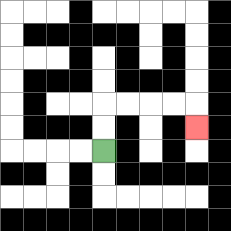{'start': '[4, 6]', 'end': '[8, 5]', 'path_directions': 'U,U,R,R,R,R,D', 'path_coordinates': '[[4, 6], [4, 5], [4, 4], [5, 4], [6, 4], [7, 4], [8, 4], [8, 5]]'}